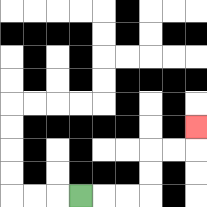{'start': '[3, 8]', 'end': '[8, 5]', 'path_directions': 'R,R,R,U,U,R,R,U', 'path_coordinates': '[[3, 8], [4, 8], [5, 8], [6, 8], [6, 7], [6, 6], [7, 6], [8, 6], [8, 5]]'}